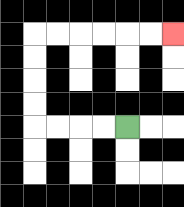{'start': '[5, 5]', 'end': '[7, 1]', 'path_directions': 'L,L,L,L,U,U,U,U,R,R,R,R,R,R', 'path_coordinates': '[[5, 5], [4, 5], [3, 5], [2, 5], [1, 5], [1, 4], [1, 3], [1, 2], [1, 1], [2, 1], [3, 1], [4, 1], [5, 1], [6, 1], [7, 1]]'}